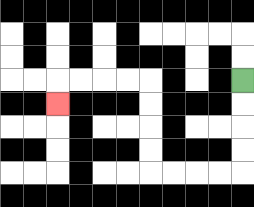{'start': '[10, 3]', 'end': '[2, 4]', 'path_directions': 'D,D,D,D,L,L,L,L,U,U,U,U,L,L,L,L,D', 'path_coordinates': '[[10, 3], [10, 4], [10, 5], [10, 6], [10, 7], [9, 7], [8, 7], [7, 7], [6, 7], [6, 6], [6, 5], [6, 4], [6, 3], [5, 3], [4, 3], [3, 3], [2, 3], [2, 4]]'}